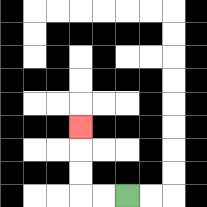{'start': '[5, 8]', 'end': '[3, 5]', 'path_directions': 'L,L,U,U,U', 'path_coordinates': '[[5, 8], [4, 8], [3, 8], [3, 7], [3, 6], [3, 5]]'}